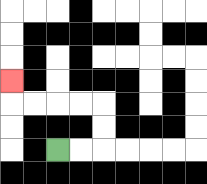{'start': '[2, 6]', 'end': '[0, 3]', 'path_directions': 'R,R,U,U,L,L,L,L,U', 'path_coordinates': '[[2, 6], [3, 6], [4, 6], [4, 5], [4, 4], [3, 4], [2, 4], [1, 4], [0, 4], [0, 3]]'}